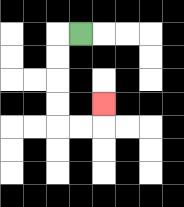{'start': '[3, 1]', 'end': '[4, 4]', 'path_directions': 'L,D,D,D,D,R,R,U', 'path_coordinates': '[[3, 1], [2, 1], [2, 2], [2, 3], [2, 4], [2, 5], [3, 5], [4, 5], [4, 4]]'}